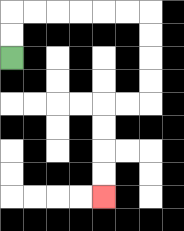{'start': '[0, 2]', 'end': '[4, 8]', 'path_directions': 'U,U,R,R,R,R,R,R,D,D,D,D,L,L,D,D,D,D', 'path_coordinates': '[[0, 2], [0, 1], [0, 0], [1, 0], [2, 0], [3, 0], [4, 0], [5, 0], [6, 0], [6, 1], [6, 2], [6, 3], [6, 4], [5, 4], [4, 4], [4, 5], [4, 6], [4, 7], [4, 8]]'}